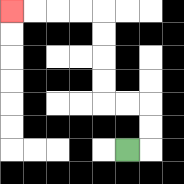{'start': '[5, 6]', 'end': '[0, 0]', 'path_directions': 'R,U,U,L,L,U,U,U,U,L,L,L,L', 'path_coordinates': '[[5, 6], [6, 6], [6, 5], [6, 4], [5, 4], [4, 4], [4, 3], [4, 2], [4, 1], [4, 0], [3, 0], [2, 0], [1, 0], [0, 0]]'}